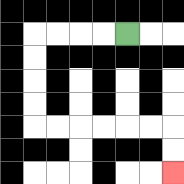{'start': '[5, 1]', 'end': '[7, 7]', 'path_directions': 'L,L,L,L,D,D,D,D,R,R,R,R,R,R,D,D', 'path_coordinates': '[[5, 1], [4, 1], [3, 1], [2, 1], [1, 1], [1, 2], [1, 3], [1, 4], [1, 5], [2, 5], [3, 5], [4, 5], [5, 5], [6, 5], [7, 5], [7, 6], [7, 7]]'}